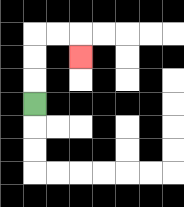{'start': '[1, 4]', 'end': '[3, 2]', 'path_directions': 'U,U,U,R,R,D', 'path_coordinates': '[[1, 4], [1, 3], [1, 2], [1, 1], [2, 1], [3, 1], [3, 2]]'}